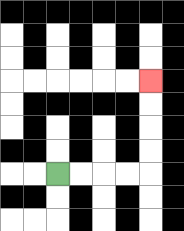{'start': '[2, 7]', 'end': '[6, 3]', 'path_directions': 'R,R,R,R,U,U,U,U', 'path_coordinates': '[[2, 7], [3, 7], [4, 7], [5, 7], [6, 7], [6, 6], [6, 5], [6, 4], [6, 3]]'}